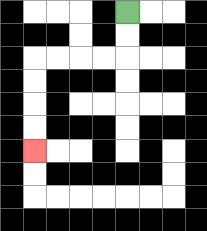{'start': '[5, 0]', 'end': '[1, 6]', 'path_directions': 'D,D,L,L,L,L,D,D,D,D', 'path_coordinates': '[[5, 0], [5, 1], [5, 2], [4, 2], [3, 2], [2, 2], [1, 2], [1, 3], [1, 4], [1, 5], [1, 6]]'}